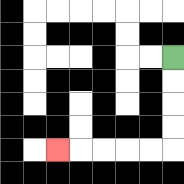{'start': '[7, 2]', 'end': '[2, 6]', 'path_directions': 'D,D,D,D,L,L,L,L,L', 'path_coordinates': '[[7, 2], [7, 3], [7, 4], [7, 5], [7, 6], [6, 6], [5, 6], [4, 6], [3, 6], [2, 6]]'}